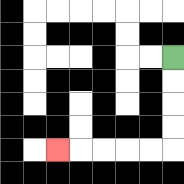{'start': '[7, 2]', 'end': '[2, 6]', 'path_directions': 'D,D,D,D,L,L,L,L,L', 'path_coordinates': '[[7, 2], [7, 3], [7, 4], [7, 5], [7, 6], [6, 6], [5, 6], [4, 6], [3, 6], [2, 6]]'}